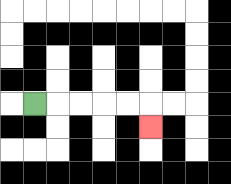{'start': '[1, 4]', 'end': '[6, 5]', 'path_directions': 'R,R,R,R,R,D', 'path_coordinates': '[[1, 4], [2, 4], [3, 4], [4, 4], [5, 4], [6, 4], [6, 5]]'}